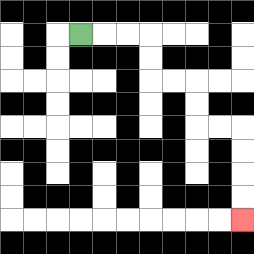{'start': '[3, 1]', 'end': '[10, 9]', 'path_directions': 'R,R,R,D,D,R,R,D,D,R,R,D,D,D,D', 'path_coordinates': '[[3, 1], [4, 1], [5, 1], [6, 1], [6, 2], [6, 3], [7, 3], [8, 3], [8, 4], [8, 5], [9, 5], [10, 5], [10, 6], [10, 7], [10, 8], [10, 9]]'}